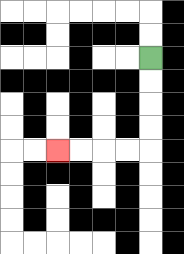{'start': '[6, 2]', 'end': '[2, 6]', 'path_directions': 'D,D,D,D,L,L,L,L', 'path_coordinates': '[[6, 2], [6, 3], [6, 4], [6, 5], [6, 6], [5, 6], [4, 6], [3, 6], [2, 6]]'}